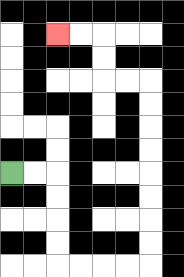{'start': '[0, 7]', 'end': '[2, 1]', 'path_directions': 'R,R,D,D,D,D,R,R,R,R,U,U,U,U,U,U,U,U,L,L,U,U,L,L', 'path_coordinates': '[[0, 7], [1, 7], [2, 7], [2, 8], [2, 9], [2, 10], [2, 11], [3, 11], [4, 11], [5, 11], [6, 11], [6, 10], [6, 9], [6, 8], [6, 7], [6, 6], [6, 5], [6, 4], [6, 3], [5, 3], [4, 3], [4, 2], [4, 1], [3, 1], [2, 1]]'}